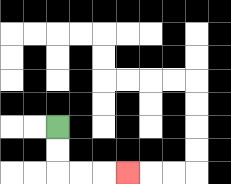{'start': '[2, 5]', 'end': '[5, 7]', 'path_directions': 'D,D,R,R,R', 'path_coordinates': '[[2, 5], [2, 6], [2, 7], [3, 7], [4, 7], [5, 7]]'}